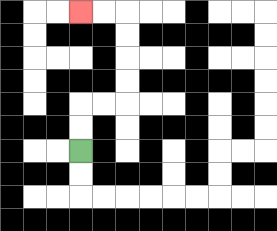{'start': '[3, 6]', 'end': '[3, 0]', 'path_directions': 'U,U,R,R,U,U,U,U,L,L', 'path_coordinates': '[[3, 6], [3, 5], [3, 4], [4, 4], [5, 4], [5, 3], [5, 2], [5, 1], [5, 0], [4, 0], [3, 0]]'}